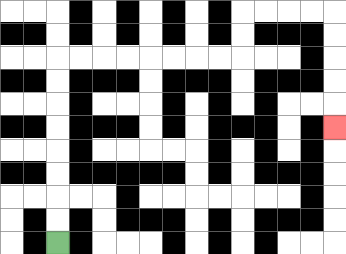{'start': '[2, 10]', 'end': '[14, 5]', 'path_directions': 'U,U,U,U,U,U,U,U,R,R,R,R,R,R,R,R,U,U,R,R,R,R,D,D,D,D,D', 'path_coordinates': '[[2, 10], [2, 9], [2, 8], [2, 7], [2, 6], [2, 5], [2, 4], [2, 3], [2, 2], [3, 2], [4, 2], [5, 2], [6, 2], [7, 2], [8, 2], [9, 2], [10, 2], [10, 1], [10, 0], [11, 0], [12, 0], [13, 0], [14, 0], [14, 1], [14, 2], [14, 3], [14, 4], [14, 5]]'}